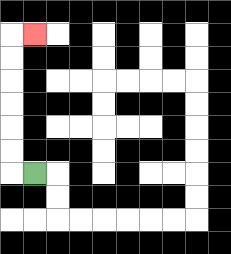{'start': '[1, 7]', 'end': '[1, 1]', 'path_directions': 'L,U,U,U,U,U,U,R', 'path_coordinates': '[[1, 7], [0, 7], [0, 6], [0, 5], [0, 4], [0, 3], [0, 2], [0, 1], [1, 1]]'}